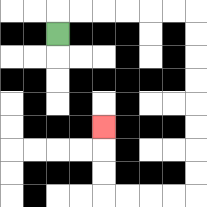{'start': '[2, 1]', 'end': '[4, 5]', 'path_directions': 'U,R,R,R,R,R,R,D,D,D,D,D,D,D,D,L,L,L,L,U,U,U', 'path_coordinates': '[[2, 1], [2, 0], [3, 0], [4, 0], [5, 0], [6, 0], [7, 0], [8, 0], [8, 1], [8, 2], [8, 3], [8, 4], [8, 5], [8, 6], [8, 7], [8, 8], [7, 8], [6, 8], [5, 8], [4, 8], [4, 7], [4, 6], [4, 5]]'}